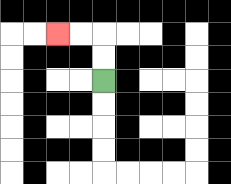{'start': '[4, 3]', 'end': '[2, 1]', 'path_directions': 'U,U,L,L', 'path_coordinates': '[[4, 3], [4, 2], [4, 1], [3, 1], [2, 1]]'}